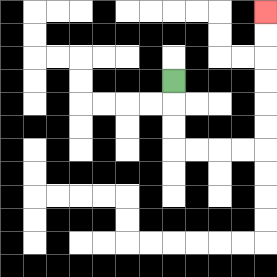{'start': '[7, 3]', 'end': '[11, 0]', 'path_directions': 'D,D,D,R,R,R,R,U,U,U,U,U,U', 'path_coordinates': '[[7, 3], [7, 4], [7, 5], [7, 6], [8, 6], [9, 6], [10, 6], [11, 6], [11, 5], [11, 4], [11, 3], [11, 2], [11, 1], [11, 0]]'}